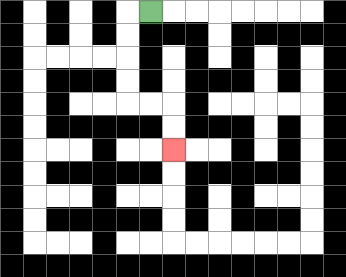{'start': '[6, 0]', 'end': '[7, 6]', 'path_directions': 'L,D,D,D,D,R,R,D,D', 'path_coordinates': '[[6, 0], [5, 0], [5, 1], [5, 2], [5, 3], [5, 4], [6, 4], [7, 4], [7, 5], [7, 6]]'}